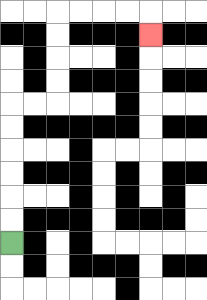{'start': '[0, 10]', 'end': '[6, 1]', 'path_directions': 'U,U,U,U,U,U,R,R,U,U,U,U,R,R,R,R,D', 'path_coordinates': '[[0, 10], [0, 9], [0, 8], [0, 7], [0, 6], [0, 5], [0, 4], [1, 4], [2, 4], [2, 3], [2, 2], [2, 1], [2, 0], [3, 0], [4, 0], [5, 0], [6, 0], [6, 1]]'}